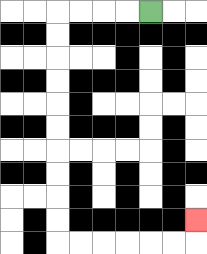{'start': '[6, 0]', 'end': '[8, 9]', 'path_directions': 'L,L,L,L,D,D,D,D,D,D,D,D,D,D,R,R,R,R,R,R,U', 'path_coordinates': '[[6, 0], [5, 0], [4, 0], [3, 0], [2, 0], [2, 1], [2, 2], [2, 3], [2, 4], [2, 5], [2, 6], [2, 7], [2, 8], [2, 9], [2, 10], [3, 10], [4, 10], [5, 10], [6, 10], [7, 10], [8, 10], [8, 9]]'}